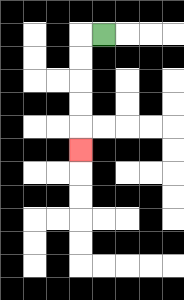{'start': '[4, 1]', 'end': '[3, 6]', 'path_directions': 'L,D,D,D,D,D', 'path_coordinates': '[[4, 1], [3, 1], [3, 2], [3, 3], [3, 4], [3, 5], [3, 6]]'}